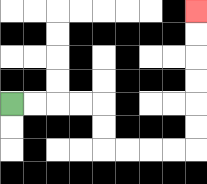{'start': '[0, 4]', 'end': '[8, 0]', 'path_directions': 'R,R,R,R,D,D,R,R,R,R,U,U,U,U,U,U', 'path_coordinates': '[[0, 4], [1, 4], [2, 4], [3, 4], [4, 4], [4, 5], [4, 6], [5, 6], [6, 6], [7, 6], [8, 6], [8, 5], [8, 4], [8, 3], [8, 2], [8, 1], [8, 0]]'}